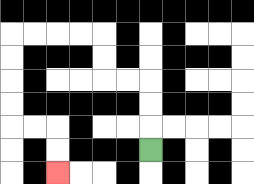{'start': '[6, 6]', 'end': '[2, 7]', 'path_directions': 'U,U,U,L,L,U,U,L,L,L,L,D,D,D,D,R,R,D,D', 'path_coordinates': '[[6, 6], [6, 5], [6, 4], [6, 3], [5, 3], [4, 3], [4, 2], [4, 1], [3, 1], [2, 1], [1, 1], [0, 1], [0, 2], [0, 3], [0, 4], [0, 5], [1, 5], [2, 5], [2, 6], [2, 7]]'}